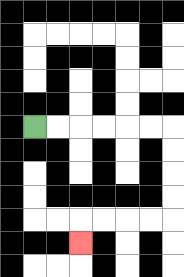{'start': '[1, 5]', 'end': '[3, 10]', 'path_directions': 'R,R,R,R,R,R,D,D,D,D,L,L,L,L,D', 'path_coordinates': '[[1, 5], [2, 5], [3, 5], [4, 5], [5, 5], [6, 5], [7, 5], [7, 6], [7, 7], [7, 8], [7, 9], [6, 9], [5, 9], [4, 9], [3, 9], [3, 10]]'}